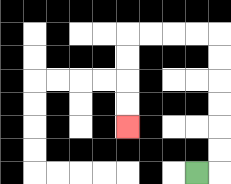{'start': '[8, 7]', 'end': '[5, 5]', 'path_directions': 'R,U,U,U,U,U,U,L,L,L,L,D,D,D,D', 'path_coordinates': '[[8, 7], [9, 7], [9, 6], [9, 5], [9, 4], [9, 3], [9, 2], [9, 1], [8, 1], [7, 1], [6, 1], [5, 1], [5, 2], [5, 3], [5, 4], [5, 5]]'}